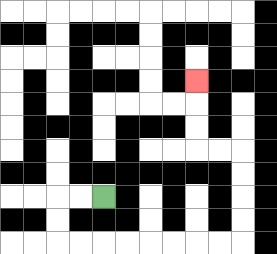{'start': '[4, 8]', 'end': '[8, 3]', 'path_directions': 'L,L,D,D,R,R,R,R,R,R,R,R,U,U,U,U,L,L,U,U,U', 'path_coordinates': '[[4, 8], [3, 8], [2, 8], [2, 9], [2, 10], [3, 10], [4, 10], [5, 10], [6, 10], [7, 10], [8, 10], [9, 10], [10, 10], [10, 9], [10, 8], [10, 7], [10, 6], [9, 6], [8, 6], [8, 5], [8, 4], [8, 3]]'}